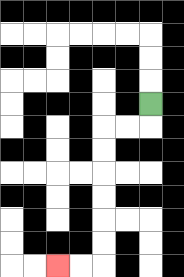{'start': '[6, 4]', 'end': '[2, 11]', 'path_directions': 'D,L,L,D,D,D,D,D,D,L,L', 'path_coordinates': '[[6, 4], [6, 5], [5, 5], [4, 5], [4, 6], [4, 7], [4, 8], [4, 9], [4, 10], [4, 11], [3, 11], [2, 11]]'}